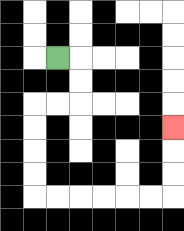{'start': '[2, 2]', 'end': '[7, 5]', 'path_directions': 'R,D,D,L,L,D,D,D,D,R,R,R,R,R,R,U,U,U', 'path_coordinates': '[[2, 2], [3, 2], [3, 3], [3, 4], [2, 4], [1, 4], [1, 5], [1, 6], [1, 7], [1, 8], [2, 8], [3, 8], [4, 8], [5, 8], [6, 8], [7, 8], [7, 7], [7, 6], [7, 5]]'}